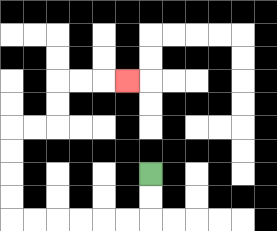{'start': '[6, 7]', 'end': '[5, 3]', 'path_directions': 'D,D,L,L,L,L,L,L,U,U,U,U,R,R,U,U,R,R,R', 'path_coordinates': '[[6, 7], [6, 8], [6, 9], [5, 9], [4, 9], [3, 9], [2, 9], [1, 9], [0, 9], [0, 8], [0, 7], [0, 6], [0, 5], [1, 5], [2, 5], [2, 4], [2, 3], [3, 3], [4, 3], [5, 3]]'}